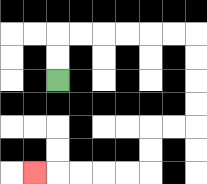{'start': '[2, 3]', 'end': '[1, 7]', 'path_directions': 'U,U,R,R,R,R,R,R,D,D,D,D,L,L,D,D,L,L,L,L,L', 'path_coordinates': '[[2, 3], [2, 2], [2, 1], [3, 1], [4, 1], [5, 1], [6, 1], [7, 1], [8, 1], [8, 2], [8, 3], [8, 4], [8, 5], [7, 5], [6, 5], [6, 6], [6, 7], [5, 7], [4, 7], [3, 7], [2, 7], [1, 7]]'}